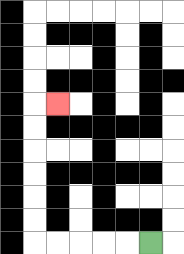{'start': '[6, 10]', 'end': '[2, 4]', 'path_directions': 'L,L,L,L,L,U,U,U,U,U,U,R', 'path_coordinates': '[[6, 10], [5, 10], [4, 10], [3, 10], [2, 10], [1, 10], [1, 9], [1, 8], [1, 7], [1, 6], [1, 5], [1, 4], [2, 4]]'}